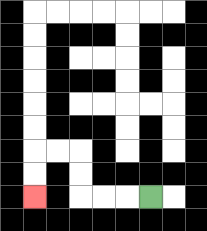{'start': '[6, 8]', 'end': '[1, 8]', 'path_directions': 'L,L,L,U,U,L,L,D,D', 'path_coordinates': '[[6, 8], [5, 8], [4, 8], [3, 8], [3, 7], [3, 6], [2, 6], [1, 6], [1, 7], [1, 8]]'}